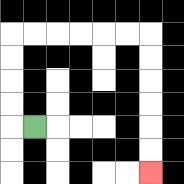{'start': '[1, 5]', 'end': '[6, 7]', 'path_directions': 'L,U,U,U,U,R,R,R,R,R,R,D,D,D,D,D,D', 'path_coordinates': '[[1, 5], [0, 5], [0, 4], [0, 3], [0, 2], [0, 1], [1, 1], [2, 1], [3, 1], [4, 1], [5, 1], [6, 1], [6, 2], [6, 3], [6, 4], [6, 5], [6, 6], [6, 7]]'}